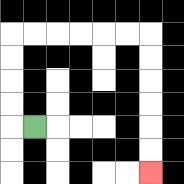{'start': '[1, 5]', 'end': '[6, 7]', 'path_directions': 'L,U,U,U,U,R,R,R,R,R,R,D,D,D,D,D,D', 'path_coordinates': '[[1, 5], [0, 5], [0, 4], [0, 3], [0, 2], [0, 1], [1, 1], [2, 1], [3, 1], [4, 1], [5, 1], [6, 1], [6, 2], [6, 3], [6, 4], [6, 5], [6, 6], [6, 7]]'}